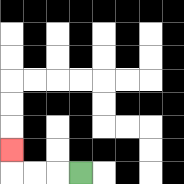{'start': '[3, 7]', 'end': '[0, 6]', 'path_directions': 'L,L,L,U', 'path_coordinates': '[[3, 7], [2, 7], [1, 7], [0, 7], [0, 6]]'}